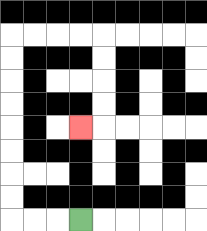{'start': '[3, 9]', 'end': '[3, 5]', 'path_directions': 'L,L,L,U,U,U,U,U,U,U,U,R,R,R,R,D,D,D,D,L', 'path_coordinates': '[[3, 9], [2, 9], [1, 9], [0, 9], [0, 8], [0, 7], [0, 6], [0, 5], [0, 4], [0, 3], [0, 2], [0, 1], [1, 1], [2, 1], [3, 1], [4, 1], [4, 2], [4, 3], [4, 4], [4, 5], [3, 5]]'}